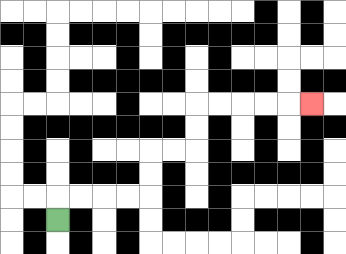{'start': '[2, 9]', 'end': '[13, 4]', 'path_directions': 'U,R,R,R,R,U,U,R,R,U,U,R,R,R,R,R', 'path_coordinates': '[[2, 9], [2, 8], [3, 8], [4, 8], [5, 8], [6, 8], [6, 7], [6, 6], [7, 6], [8, 6], [8, 5], [8, 4], [9, 4], [10, 4], [11, 4], [12, 4], [13, 4]]'}